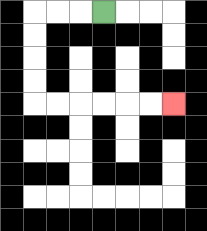{'start': '[4, 0]', 'end': '[7, 4]', 'path_directions': 'L,L,L,D,D,D,D,R,R,R,R,R,R', 'path_coordinates': '[[4, 0], [3, 0], [2, 0], [1, 0], [1, 1], [1, 2], [1, 3], [1, 4], [2, 4], [3, 4], [4, 4], [5, 4], [6, 4], [7, 4]]'}